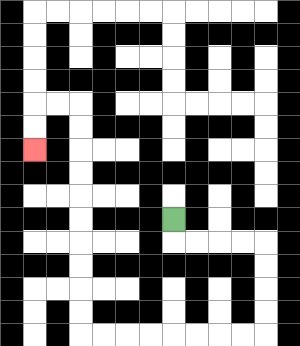{'start': '[7, 9]', 'end': '[1, 6]', 'path_directions': 'D,R,R,R,R,D,D,D,D,L,L,L,L,L,L,L,L,U,U,U,U,U,U,U,U,U,U,L,L,D,D', 'path_coordinates': '[[7, 9], [7, 10], [8, 10], [9, 10], [10, 10], [11, 10], [11, 11], [11, 12], [11, 13], [11, 14], [10, 14], [9, 14], [8, 14], [7, 14], [6, 14], [5, 14], [4, 14], [3, 14], [3, 13], [3, 12], [3, 11], [3, 10], [3, 9], [3, 8], [3, 7], [3, 6], [3, 5], [3, 4], [2, 4], [1, 4], [1, 5], [1, 6]]'}